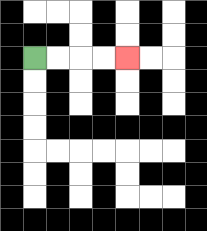{'start': '[1, 2]', 'end': '[5, 2]', 'path_directions': 'R,R,R,R', 'path_coordinates': '[[1, 2], [2, 2], [3, 2], [4, 2], [5, 2]]'}